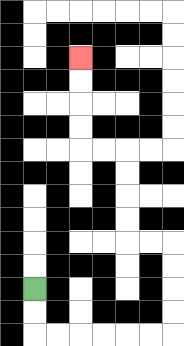{'start': '[1, 12]', 'end': '[3, 2]', 'path_directions': 'D,D,R,R,R,R,R,R,U,U,U,U,L,L,U,U,U,U,L,L,U,U,U,U', 'path_coordinates': '[[1, 12], [1, 13], [1, 14], [2, 14], [3, 14], [4, 14], [5, 14], [6, 14], [7, 14], [7, 13], [7, 12], [7, 11], [7, 10], [6, 10], [5, 10], [5, 9], [5, 8], [5, 7], [5, 6], [4, 6], [3, 6], [3, 5], [3, 4], [3, 3], [3, 2]]'}